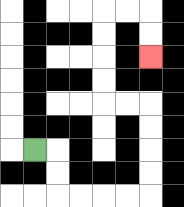{'start': '[1, 6]', 'end': '[6, 2]', 'path_directions': 'R,D,D,R,R,R,R,U,U,U,U,L,L,U,U,U,U,R,R,D,D', 'path_coordinates': '[[1, 6], [2, 6], [2, 7], [2, 8], [3, 8], [4, 8], [5, 8], [6, 8], [6, 7], [6, 6], [6, 5], [6, 4], [5, 4], [4, 4], [4, 3], [4, 2], [4, 1], [4, 0], [5, 0], [6, 0], [6, 1], [6, 2]]'}